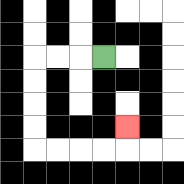{'start': '[4, 2]', 'end': '[5, 5]', 'path_directions': 'L,L,L,D,D,D,D,R,R,R,R,U', 'path_coordinates': '[[4, 2], [3, 2], [2, 2], [1, 2], [1, 3], [1, 4], [1, 5], [1, 6], [2, 6], [3, 6], [4, 6], [5, 6], [5, 5]]'}